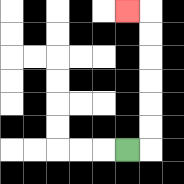{'start': '[5, 6]', 'end': '[5, 0]', 'path_directions': 'R,U,U,U,U,U,U,L', 'path_coordinates': '[[5, 6], [6, 6], [6, 5], [6, 4], [6, 3], [6, 2], [6, 1], [6, 0], [5, 0]]'}